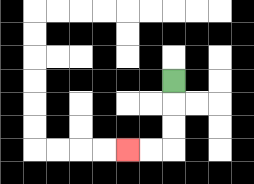{'start': '[7, 3]', 'end': '[5, 6]', 'path_directions': 'D,D,D,L,L', 'path_coordinates': '[[7, 3], [7, 4], [7, 5], [7, 6], [6, 6], [5, 6]]'}